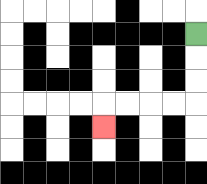{'start': '[8, 1]', 'end': '[4, 5]', 'path_directions': 'D,D,D,L,L,L,L,D', 'path_coordinates': '[[8, 1], [8, 2], [8, 3], [8, 4], [7, 4], [6, 4], [5, 4], [4, 4], [4, 5]]'}